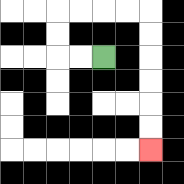{'start': '[4, 2]', 'end': '[6, 6]', 'path_directions': 'L,L,U,U,R,R,R,R,D,D,D,D,D,D', 'path_coordinates': '[[4, 2], [3, 2], [2, 2], [2, 1], [2, 0], [3, 0], [4, 0], [5, 0], [6, 0], [6, 1], [6, 2], [6, 3], [6, 4], [6, 5], [6, 6]]'}